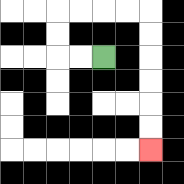{'start': '[4, 2]', 'end': '[6, 6]', 'path_directions': 'L,L,U,U,R,R,R,R,D,D,D,D,D,D', 'path_coordinates': '[[4, 2], [3, 2], [2, 2], [2, 1], [2, 0], [3, 0], [4, 0], [5, 0], [6, 0], [6, 1], [6, 2], [6, 3], [6, 4], [6, 5], [6, 6]]'}